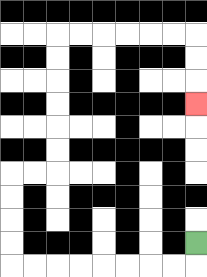{'start': '[8, 10]', 'end': '[8, 4]', 'path_directions': 'D,L,L,L,L,L,L,L,L,U,U,U,U,R,R,U,U,U,U,U,U,R,R,R,R,R,R,D,D,D', 'path_coordinates': '[[8, 10], [8, 11], [7, 11], [6, 11], [5, 11], [4, 11], [3, 11], [2, 11], [1, 11], [0, 11], [0, 10], [0, 9], [0, 8], [0, 7], [1, 7], [2, 7], [2, 6], [2, 5], [2, 4], [2, 3], [2, 2], [2, 1], [3, 1], [4, 1], [5, 1], [6, 1], [7, 1], [8, 1], [8, 2], [8, 3], [8, 4]]'}